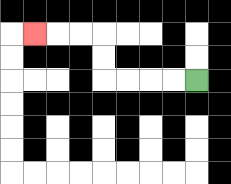{'start': '[8, 3]', 'end': '[1, 1]', 'path_directions': 'L,L,L,L,U,U,L,L,L', 'path_coordinates': '[[8, 3], [7, 3], [6, 3], [5, 3], [4, 3], [4, 2], [4, 1], [3, 1], [2, 1], [1, 1]]'}